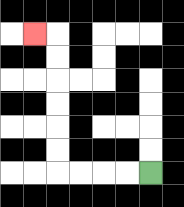{'start': '[6, 7]', 'end': '[1, 1]', 'path_directions': 'L,L,L,L,U,U,U,U,U,U,L', 'path_coordinates': '[[6, 7], [5, 7], [4, 7], [3, 7], [2, 7], [2, 6], [2, 5], [2, 4], [2, 3], [2, 2], [2, 1], [1, 1]]'}